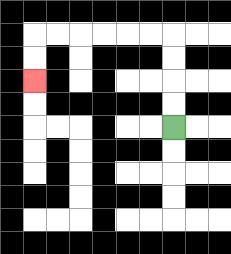{'start': '[7, 5]', 'end': '[1, 3]', 'path_directions': 'U,U,U,U,L,L,L,L,L,L,D,D', 'path_coordinates': '[[7, 5], [7, 4], [7, 3], [7, 2], [7, 1], [6, 1], [5, 1], [4, 1], [3, 1], [2, 1], [1, 1], [1, 2], [1, 3]]'}